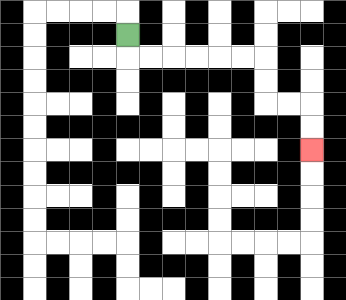{'start': '[5, 1]', 'end': '[13, 6]', 'path_directions': 'D,R,R,R,R,R,R,D,D,R,R,D,D', 'path_coordinates': '[[5, 1], [5, 2], [6, 2], [7, 2], [8, 2], [9, 2], [10, 2], [11, 2], [11, 3], [11, 4], [12, 4], [13, 4], [13, 5], [13, 6]]'}